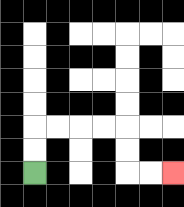{'start': '[1, 7]', 'end': '[7, 7]', 'path_directions': 'U,U,R,R,R,R,D,D,R,R', 'path_coordinates': '[[1, 7], [1, 6], [1, 5], [2, 5], [3, 5], [4, 5], [5, 5], [5, 6], [5, 7], [6, 7], [7, 7]]'}